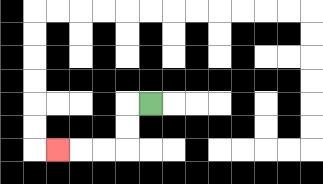{'start': '[6, 4]', 'end': '[2, 6]', 'path_directions': 'L,D,D,L,L,L', 'path_coordinates': '[[6, 4], [5, 4], [5, 5], [5, 6], [4, 6], [3, 6], [2, 6]]'}